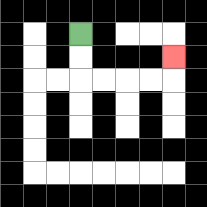{'start': '[3, 1]', 'end': '[7, 2]', 'path_directions': 'D,D,R,R,R,R,U', 'path_coordinates': '[[3, 1], [3, 2], [3, 3], [4, 3], [5, 3], [6, 3], [7, 3], [7, 2]]'}